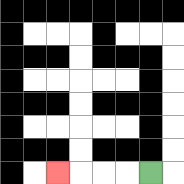{'start': '[6, 7]', 'end': '[2, 7]', 'path_directions': 'L,L,L,L', 'path_coordinates': '[[6, 7], [5, 7], [4, 7], [3, 7], [2, 7]]'}